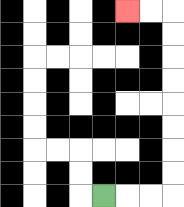{'start': '[4, 8]', 'end': '[5, 0]', 'path_directions': 'R,R,R,U,U,U,U,U,U,U,U,L,L', 'path_coordinates': '[[4, 8], [5, 8], [6, 8], [7, 8], [7, 7], [7, 6], [7, 5], [7, 4], [7, 3], [7, 2], [7, 1], [7, 0], [6, 0], [5, 0]]'}